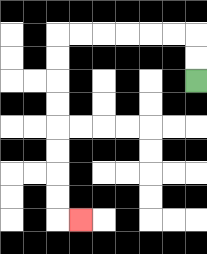{'start': '[8, 3]', 'end': '[3, 9]', 'path_directions': 'U,U,L,L,L,L,L,L,D,D,D,D,D,D,D,D,R', 'path_coordinates': '[[8, 3], [8, 2], [8, 1], [7, 1], [6, 1], [5, 1], [4, 1], [3, 1], [2, 1], [2, 2], [2, 3], [2, 4], [2, 5], [2, 6], [2, 7], [2, 8], [2, 9], [3, 9]]'}